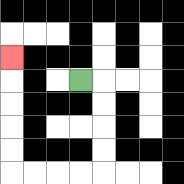{'start': '[3, 3]', 'end': '[0, 2]', 'path_directions': 'R,D,D,D,D,L,L,L,L,U,U,U,U,U', 'path_coordinates': '[[3, 3], [4, 3], [4, 4], [4, 5], [4, 6], [4, 7], [3, 7], [2, 7], [1, 7], [0, 7], [0, 6], [0, 5], [0, 4], [0, 3], [0, 2]]'}